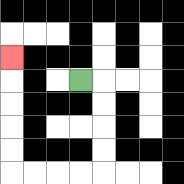{'start': '[3, 3]', 'end': '[0, 2]', 'path_directions': 'R,D,D,D,D,L,L,L,L,U,U,U,U,U', 'path_coordinates': '[[3, 3], [4, 3], [4, 4], [4, 5], [4, 6], [4, 7], [3, 7], [2, 7], [1, 7], [0, 7], [0, 6], [0, 5], [0, 4], [0, 3], [0, 2]]'}